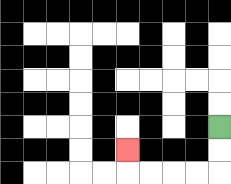{'start': '[9, 5]', 'end': '[5, 6]', 'path_directions': 'D,D,L,L,L,L,U', 'path_coordinates': '[[9, 5], [9, 6], [9, 7], [8, 7], [7, 7], [6, 7], [5, 7], [5, 6]]'}